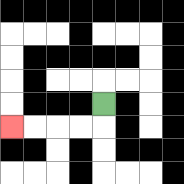{'start': '[4, 4]', 'end': '[0, 5]', 'path_directions': 'D,L,L,L,L', 'path_coordinates': '[[4, 4], [4, 5], [3, 5], [2, 5], [1, 5], [0, 5]]'}